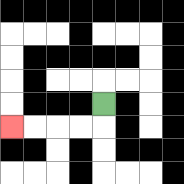{'start': '[4, 4]', 'end': '[0, 5]', 'path_directions': 'D,L,L,L,L', 'path_coordinates': '[[4, 4], [4, 5], [3, 5], [2, 5], [1, 5], [0, 5]]'}